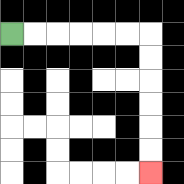{'start': '[0, 1]', 'end': '[6, 7]', 'path_directions': 'R,R,R,R,R,R,D,D,D,D,D,D', 'path_coordinates': '[[0, 1], [1, 1], [2, 1], [3, 1], [4, 1], [5, 1], [6, 1], [6, 2], [6, 3], [6, 4], [6, 5], [6, 6], [6, 7]]'}